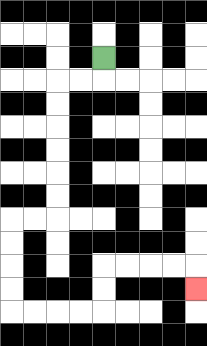{'start': '[4, 2]', 'end': '[8, 12]', 'path_directions': 'D,L,L,D,D,D,D,D,D,L,L,D,D,D,D,R,R,R,R,U,U,R,R,R,R,D', 'path_coordinates': '[[4, 2], [4, 3], [3, 3], [2, 3], [2, 4], [2, 5], [2, 6], [2, 7], [2, 8], [2, 9], [1, 9], [0, 9], [0, 10], [0, 11], [0, 12], [0, 13], [1, 13], [2, 13], [3, 13], [4, 13], [4, 12], [4, 11], [5, 11], [6, 11], [7, 11], [8, 11], [8, 12]]'}